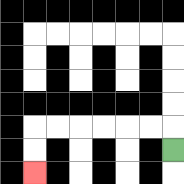{'start': '[7, 6]', 'end': '[1, 7]', 'path_directions': 'U,L,L,L,L,L,L,D,D', 'path_coordinates': '[[7, 6], [7, 5], [6, 5], [5, 5], [4, 5], [3, 5], [2, 5], [1, 5], [1, 6], [1, 7]]'}